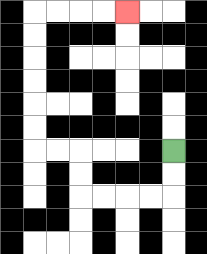{'start': '[7, 6]', 'end': '[5, 0]', 'path_directions': 'D,D,L,L,L,L,U,U,L,L,U,U,U,U,U,U,R,R,R,R', 'path_coordinates': '[[7, 6], [7, 7], [7, 8], [6, 8], [5, 8], [4, 8], [3, 8], [3, 7], [3, 6], [2, 6], [1, 6], [1, 5], [1, 4], [1, 3], [1, 2], [1, 1], [1, 0], [2, 0], [3, 0], [4, 0], [5, 0]]'}